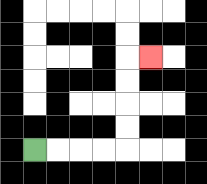{'start': '[1, 6]', 'end': '[6, 2]', 'path_directions': 'R,R,R,R,U,U,U,U,R', 'path_coordinates': '[[1, 6], [2, 6], [3, 6], [4, 6], [5, 6], [5, 5], [5, 4], [5, 3], [5, 2], [6, 2]]'}